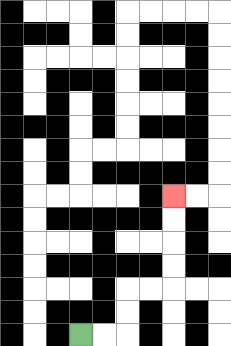{'start': '[3, 14]', 'end': '[7, 8]', 'path_directions': 'R,R,U,U,R,R,U,U,U,U', 'path_coordinates': '[[3, 14], [4, 14], [5, 14], [5, 13], [5, 12], [6, 12], [7, 12], [7, 11], [7, 10], [7, 9], [7, 8]]'}